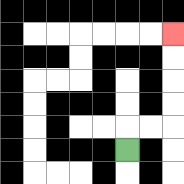{'start': '[5, 6]', 'end': '[7, 1]', 'path_directions': 'U,R,R,U,U,U,U', 'path_coordinates': '[[5, 6], [5, 5], [6, 5], [7, 5], [7, 4], [7, 3], [7, 2], [7, 1]]'}